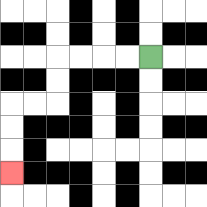{'start': '[6, 2]', 'end': '[0, 7]', 'path_directions': 'L,L,L,L,D,D,L,L,D,D,D', 'path_coordinates': '[[6, 2], [5, 2], [4, 2], [3, 2], [2, 2], [2, 3], [2, 4], [1, 4], [0, 4], [0, 5], [0, 6], [0, 7]]'}